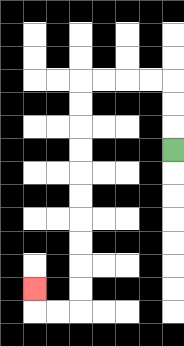{'start': '[7, 6]', 'end': '[1, 12]', 'path_directions': 'U,U,U,L,L,L,L,D,D,D,D,D,D,D,D,D,D,L,L,U', 'path_coordinates': '[[7, 6], [7, 5], [7, 4], [7, 3], [6, 3], [5, 3], [4, 3], [3, 3], [3, 4], [3, 5], [3, 6], [3, 7], [3, 8], [3, 9], [3, 10], [3, 11], [3, 12], [3, 13], [2, 13], [1, 13], [1, 12]]'}